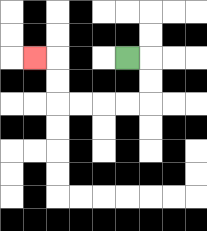{'start': '[5, 2]', 'end': '[1, 2]', 'path_directions': 'R,D,D,L,L,L,L,U,U,L', 'path_coordinates': '[[5, 2], [6, 2], [6, 3], [6, 4], [5, 4], [4, 4], [3, 4], [2, 4], [2, 3], [2, 2], [1, 2]]'}